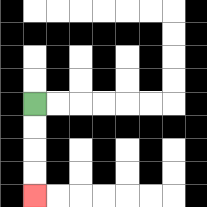{'start': '[1, 4]', 'end': '[1, 8]', 'path_directions': 'D,D,D,D', 'path_coordinates': '[[1, 4], [1, 5], [1, 6], [1, 7], [1, 8]]'}